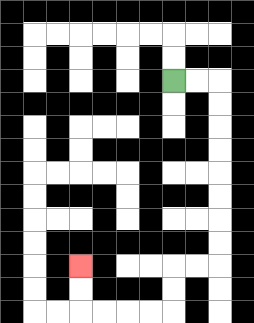{'start': '[7, 3]', 'end': '[3, 11]', 'path_directions': 'R,R,D,D,D,D,D,D,D,D,L,L,D,D,L,L,L,L,U,U', 'path_coordinates': '[[7, 3], [8, 3], [9, 3], [9, 4], [9, 5], [9, 6], [9, 7], [9, 8], [9, 9], [9, 10], [9, 11], [8, 11], [7, 11], [7, 12], [7, 13], [6, 13], [5, 13], [4, 13], [3, 13], [3, 12], [3, 11]]'}